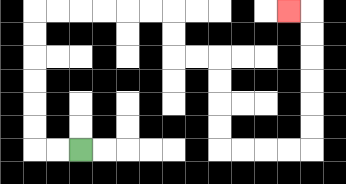{'start': '[3, 6]', 'end': '[12, 0]', 'path_directions': 'L,L,U,U,U,U,U,U,R,R,R,R,R,R,D,D,R,R,D,D,D,D,R,R,R,R,U,U,U,U,U,U,L', 'path_coordinates': '[[3, 6], [2, 6], [1, 6], [1, 5], [1, 4], [1, 3], [1, 2], [1, 1], [1, 0], [2, 0], [3, 0], [4, 0], [5, 0], [6, 0], [7, 0], [7, 1], [7, 2], [8, 2], [9, 2], [9, 3], [9, 4], [9, 5], [9, 6], [10, 6], [11, 6], [12, 6], [13, 6], [13, 5], [13, 4], [13, 3], [13, 2], [13, 1], [13, 0], [12, 0]]'}